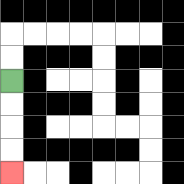{'start': '[0, 3]', 'end': '[0, 7]', 'path_directions': 'D,D,D,D', 'path_coordinates': '[[0, 3], [0, 4], [0, 5], [0, 6], [0, 7]]'}